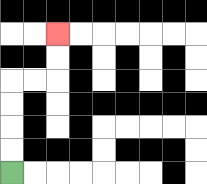{'start': '[0, 7]', 'end': '[2, 1]', 'path_directions': 'U,U,U,U,R,R,U,U', 'path_coordinates': '[[0, 7], [0, 6], [0, 5], [0, 4], [0, 3], [1, 3], [2, 3], [2, 2], [2, 1]]'}